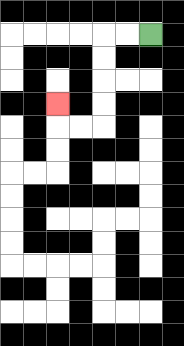{'start': '[6, 1]', 'end': '[2, 4]', 'path_directions': 'L,L,D,D,D,D,L,L,U', 'path_coordinates': '[[6, 1], [5, 1], [4, 1], [4, 2], [4, 3], [4, 4], [4, 5], [3, 5], [2, 5], [2, 4]]'}